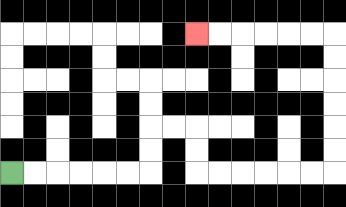{'start': '[0, 7]', 'end': '[8, 1]', 'path_directions': 'R,R,R,R,R,R,U,U,R,R,D,D,R,R,R,R,R,R,U,U,U,U,U,U,L,L,L,L,L,L', 'path_coordinates': '[[0, 7], [1, 7], [2, 7], [3, 7], [4, 7], [5, 7], [6, 7], [6, 6], [6, 5], [7, 5], [8, 5], [8, 6], [8, 7], [9, 7], [10, 7], [11, 7], [12, 7], [13, 7], [14, 7], [14, 6], [14, 5], [14, 4], [14, 3], [14, 2], [14, 1], [13, 1], [12, 1], [11, 1], [10, 1], [9, 1], [8, 1]]'}